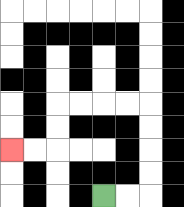{'start': '[4, 8]', 'end': '[0, 6]', 'path_directions': 'R,R,U,U,U,U,L,L,L,L,D,D,L,L', 'path_coordinates': '[[4, 8], [5, 8], [6, 8], [6, 7], [6, 6], [6, 5], [6, 4], [5, 4], [4, 4], [3, 4], [2, 4], [2, 5], [2, 6], [1, 6], [0, 6]]'}